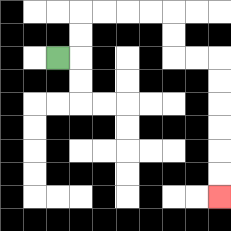{'start': '[2, 2]', 'end': '[9, 8]', 'path_directions': 'R,U,U,R,R,R,R,D,D,R,R,D,D,D,D,D,D', 'path_coordinates': '[[2, 2], [3, 2], [3, 1], [3, 0], [4, 0], [5, 0], [6, 0], [7, 0], [7, 1], [7, 2], [8, 2], [9, 2], [9, 3], [9, 4], [9, 5], [9, 6], [9, 7], [9, 8]]'}